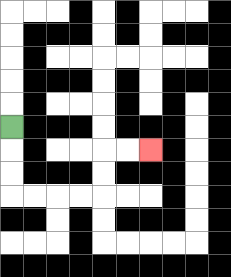{'start': '[0, 5]', 'end': '[6, 6]', 'path_directions': 'D,D,D,R,R,R,R,U,U,R,R', 'path_coordinates': '[[0, 5], [0, 6], [0, 7], [0, 8], [1, 8], [2, 8], [3, 8], [4, 8], [4, 7], [4, 6], [5, 6], [6, 6]]'}